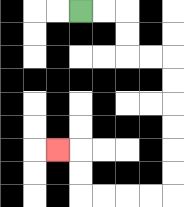{'start': '[3, 0]', 'end': '[2, 6]', 'path_directions': 'R,R,D,D,R,R,D,D,D,D,D,D,L,L,L,L,U,U,L', 'path_coordinates': '[[3, 0], [4, 0], [5, 0], [5, 1], [5, 2], [6, 2], [7, 2], [7, 3], [7, 4], [7, 5], [7, 6], [7, 7], [7, 8], [6, 8], [5, 8], [4, 8], [3, 8], [3, 7], [3, 6], [2, 6]]'}